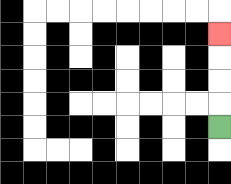{'start': '[9, 5]', 'end': '[9, 1]', 'path_directions': 'U,U,U,U', 'path_coordinates': '[[9, 5], [9, 4], [9, 3], [9, 2], [9, 1]]'}